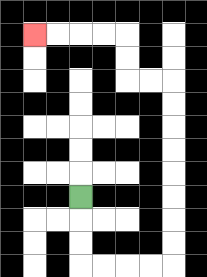{'start': '[3, 8]', 'end': '[1, 1]', 'path_directions': 'D,D,D,R,R,R,R,U,U,U,U,U,U,U,U,L,L,U,U,L,L,L,L', 'path_coordinates': '[[3, 8], [3, 9], [3, 10], [3, 11], [4, 11], [5, 11], [6, 11], [7, 11], [7, 10], [7, 9], [7, 8], [7, 7], [7, 6], [7, 5], [7, 4], [7, 3], [6, 3], [5, 3], [5, 2], [5, 1], [4, 1], [3, 1], [2, 1], [1, 1]]'}